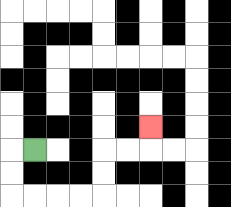{'start': '[1, 6]', 'end': '[6, 5]', 'path_directions': 'L,D,D,R,R,R,R,U,U,R,R,U', 'path_coordinates': '[[1, 6], [0, 6], [0, 7], [0, 8], [1, 8], [2, 8], [3, 8], [4, 8], [4, 7], [4, 6], [5, 6], [6, 6], [6, 5]]'}